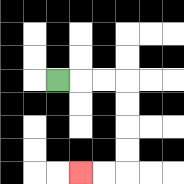{'start': '[2, 3]', 'end': '[3, 7]', 'path_directions': 'R,R,R,D,D,D,D,L,L', 'path_coordinates': '[[2, 3], [3, 3], [4, 3], [5, 3], [5, 4], [5, 5], [5, 6], [5, 7], [4, 7], [3, 7]]'}